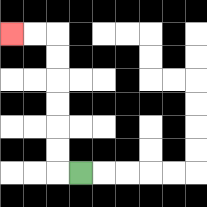{'start': '[3, 7]', 'end': '[0, 1]', 'path_directions': 'L,U,U,U,U,U,U,L,L', 'path_coordinates': '[[3, 7], [2, 7], [2, 6], [2, 5], [2, 4], [2, 3], [2, 2], [2, 1], [1, 1], [0, 1]]'}